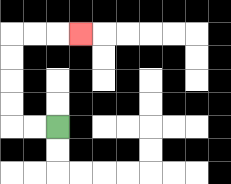{'start': '[2, 5]', 'end': '[3, 1]', 'path_directions': 'L,L,U,U,U,U,R,R,R', 'path_coordinates': '[[2, 5], [1, 5], [0, 5], [0, 4], [0, 3], [0, 2], [0, 1], [1, 1], [2, 1], [3, 1]]'}